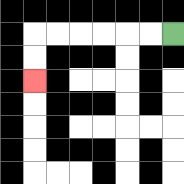{'start': '[7, 1]', 'end': '[1, 3]', 'path_directions': 'L,L,L,L,L,L,D,D', 'path_coordinates': '[[7, 1], [6, 1], [5, 1], [4, 1], [3, 1], [2, 1], [1, 1], [1, 2], [1, 3]]'}